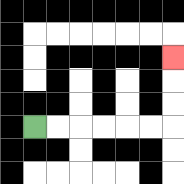{'start': '[1, 5]', 'end': '[7, 2]', 'path_directions': 'R,R,R,R,R,R,U,U,U', 'path_coordinates': '[[1, 5], [2, 5], [3, 5], [4, 5], [5, 5], [6, 5], [7, 5], [7, 4], [7, 3], [7, 2]]'}